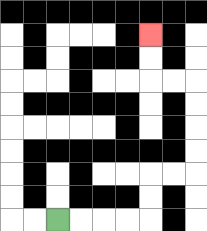{'start': '[2, 9]', 'end': '[6, 1]', 'path_directions': 'R,R,R,R,U,U,R,R,U,U,U,U,L,L,U,U', 'path_coordinates': '[[2, 9], [3, 9], [4, 9], [5, 9], [6, 9], [6, 8], [6, 7], [7, 7], [8, 7], [8, 6], [8, 5], [8, 4], [8, 3], [7, 3], [6, 3], [6, 2], [6, 1]]'}